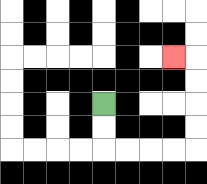{'start': '[4, 4]', 'end': '[7, 2]', 'path_directions': 'D,D,R,R,R,R,U,U,U,U,L', 'path_coordinates': '[[4, 4], [4, 5], [4, 6], [5, 6], [6, 6], [7, 6], [8, 6], [8, 5], [8, 4], [8, 3], [8, 2], [7, 2]]'}